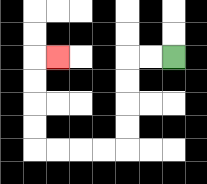{'start': '[7, 2]', 'end': '[2, 2]', 'path_directions': 'L,L,D,D,D,D,L,L,L,L,U,U,U,U,R', 'path_coordinates': '[[7, 2], [6, 2], [5, 2], [5, 3], [5, 4], [5, 5], [5, 6], [4, 6], [3, 6], [2, 6], [1, 6], [1, 5], [1, 4], [1, 3], [1, 2], [2, 2]]'}